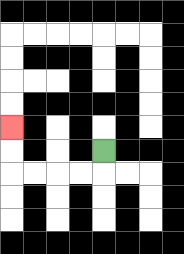{'start': '[4, 6]', 'end': '[0, 5]', 'path_directions': 'D,L,L,L,L,U,U', 'path_coordinates': '[[4, 6], [4, 7], [3, 7], [2, 7], [1, 7], [0, 7], [0, 6], [0, 5]]'}